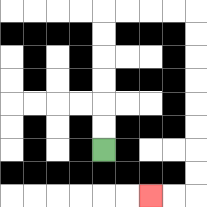{'start': '[4, 6]', 'end': '[6, 8]', 'path_directions': 'U,U,U,U,U,U,R,R,R,R,D,D,D,D,D,D,D,D,L,L', 'path_coordinates': '[[4, 6], [4, 5], [4, 4], [4, 3], [4, 2], [4, 1], [4, 0], [5, 0], [6, 0], [7, 0], [8, 0], [8, 1], [8, 2], [8, 3], [8, 4], [8, 5], [8, 6], [8, 7], [8, 8], [7, 8], [6, 8]]'}